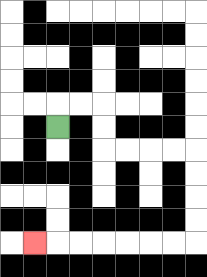{'start': '[2, 5]', 'end': '[1, 10]', 'path_directions': 'U,R,R,D,D,R,R,R,R,D,D,D,D,L,L,L,L,L,L,L', 'path_coordinates': '[[2, 5], [2, 4], [3, 4], [4, 4], [4, 5], [4, 6], [5, 6], [6, 6], [7, 6], [8, 6], [8, 7], [8, 8], [8, 9], [8, 10], [7, 10], [6, 10], [5, 10], [4, 10], [3, 10], [2, 10], [1, 10]]'}